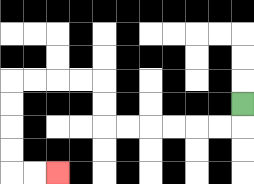{'start': '[10, 4]', 'end': '[2, 7]', 'path_directions': 'D,L,L,L,L,L,L,U,U,L,L,L,L,D,D,D,D,R,R', 'path_coordinates': '[[10, 4], [10, 5], [9, 5], [8, 5], [7, 5], [6, 5], [5, 5], [4, 5], [4, 4], [4, 3], [3, 3], [2, 3], [1, 3], [0, 3], [0, 4], [0, 5], [0, 6], [0, 7], [1, 7], [2, 7]]'}